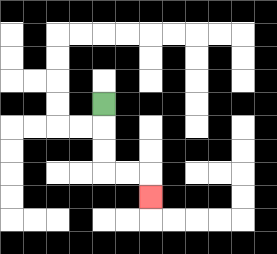{'start': '[4, 4]', 'end': '[6, 8]', 'path_directions': 'D,D,D,R,R,D', 'path_coordinates': '[[4, 4], [4, 5], [4, 6], [4, 7], [5, 7], [6, 7], [6, 8]]'}